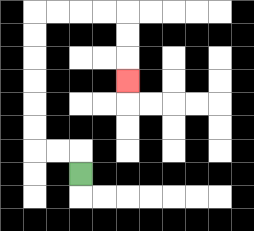{'start': '[3, 7]', 'end': '[5, 3]', 'path_directions': 'U,L,L,U,U,U,U,U,U,R,R,R,R,D,D,D', 'path_coordinates': '[[3, 7], [3, 6], [2, 6], [1, 6], [1, 5], [1, 4], [1, 3], [1, 2], [1, 1], [1, 0], [2, 0], [3, 0], [4, 0], [5, 0], [5, 1], [5, 2], [5, 3]]'}